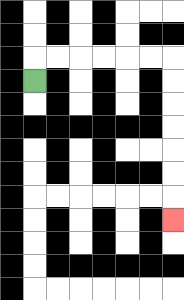{'start': '[1, 3]', 'end': '[7, 9]', 'path_directions': 'U,R,R,R,R,R,R,D,D,D,D,D,D,D', 'path_coordinates': '[[1, 3], [1, 2], [2, 2], [3, 2], [4, 2], [5, 2], [6, 2], [7, 2], [7, 3], [7, 4], [7, 5], [7, 6], [7, 7], [7, 8], [7, 9]]'}